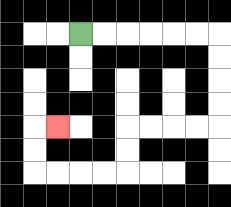{'start': '[3, 1]', 'end': '[2, 5]', 'path_directions': 'R,R,R,R,R,R,D,D,D,D,L,L,L,L,D,D,L,L,L,L,U,U,R', 'path_coordinates': '[[3, 1], [4, 1], [5, 1], [6, 1], [7, 1], [8, 1], [9, 1], [9, 2], [9, 3], [9, 4], [9, 5], [8, 5], [7, 5], [6, 5], [5, 5], [5, 6], [5, 7], [4, 7], [3, 7], [2, 7], [1, 7], [1, 6], [1, 5], [2, 5]]'}